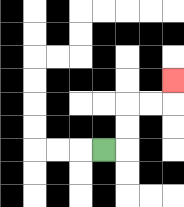{'start': '[4, 6]', 'end': '[7, 3]', 'path_directions': 'R,U,U,R,R,U', 'path_coordinates': '[[4, 6], [5, 6], [5, 5], [5, 4], [6, 4], [7, 4], [7, 3]]'}